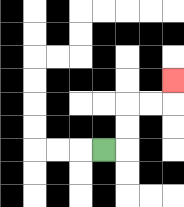{'start': '[4, 6]', 'end': '[7, 3]', 'path_directions': 'R,U,U,R,R,U', 'path_coordinates': '[[4, 6], [5, 6], [5, 5], [5, 4], [6, 4], [7, 4], [7, 3]]'}